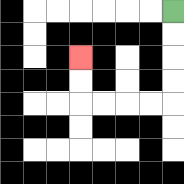{'start': '[7, 0]', 'end': '[3, 2]', 'path_directions': 'D,D,D,D,L,L,L,L,U,U', 'path_coordinates': '[[7, 0], [7, 1], [7, 2], [7, 3], [7, 4], [6, 4], [5, 4], [4, 4], [3, 4], [3, 3], [3, 2]]'}